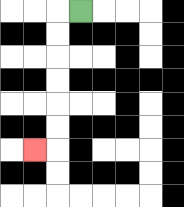{'start': '[3, 0]', 'end': '[1, 6]', 'path_directions': 'L,D,D,D,D,D,D,L', 'path_coordinates': '[[3, 0], [2, 0], [2, 1], [2, 2], [2, 3], [2, 4], [2, 5], [2, 6], [1, 6]]'}